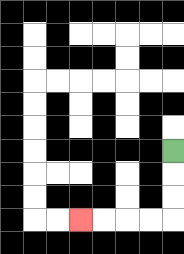{'start': '[7, 6]', 'end': '[3, 9]', 'path_directions': 'D,D,D,L,L,L,L', 'path_coordinates': '[[7, 6], [7, 7], [7, 8], [7, 9], [6, 9], [5, 9], [4, 9], [3, 9]]'}